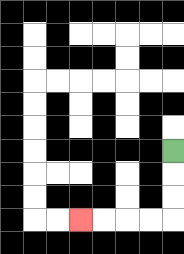{'start': '[7, 6]', 'end': '[3, 9]', 'path_directions': 'D,D,D,L,L,L,L', 'path_coordinates': '[[7, 6], [7, 7], [7, 8], [7, 9], [6, 9], [5, 9], [4, 9], [3, 9]]'}